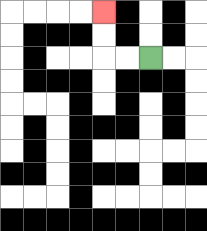{'start': '[6, 2]', 'end': '[4, 0]', 'path_directions': 'L,L,U,U', 'path_coordinates': '[[6, 2], [5, 2], [4, 2], [4, 1], [4, 0]]'}